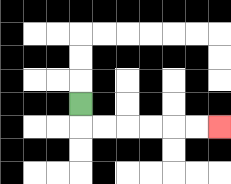{'start': '[3, 4]', 'end': '[9, 5]', 'path_directions': 'D,R,R,R,R,R,R', 'path_coordinates': '[[3, 4], [3, 5], [4, 5], [5, 5], [6, 5], [7, 5], [8, 5], [9, 5]]'}